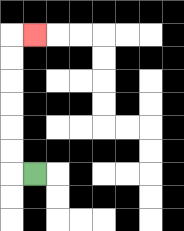{'start': '[1, 7]', 'end': '[1, 1]', 'path_directions': 'L,U,U,U,U,U,U,R', 'path_coordinates': '[[1, 7], [0, 7], [0, 6], [0, 5], [0, 4], [0, 3], [0, 2], [0, 1], [1, 1]]'}